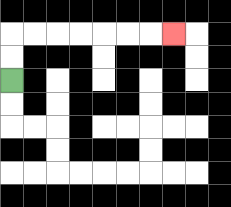{'start': '[0, 3]', 'end': '[7, 1]', 'path_directions': 'U,U,R,R,R,R,R,R,R', 'path_coordinates': '[[0, 3], [0, 2], [0, 1], [1, 1], [2, 1], [3, 1], [4, 1], [5, 1], [6, 1], [7, 1]]'}